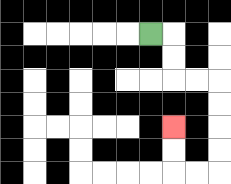{'start': '[6, 1]', 'end': '[7, 5]', 'path_directions': 'R,D,D,R,R,D,D,D,D,L,L,U,U', 'path_coordinates': '[[6, 1], [7, 1], [7, 2], [7, 3], [8, 3], [9, 3], [9, 4], [9, 5], [9, 6], [9, 7], [8, 7], [7, 7], [7, 6], [7, 5]]'}